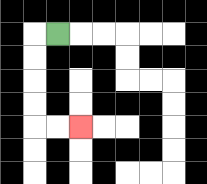{'start': '[2, 1]', 'end': '[3, 5]', 'path_directions': 'L,D,D,D,D,R,R', 'path_coordinates': '[[2, 1], [1, 1], [1, 2], [1, 3], [1, 4], [1, 5], [2, 5], [3, 5]]'}